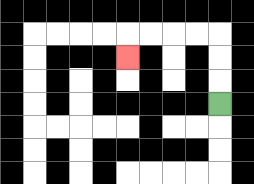{'start': '[9, 4]', 'end': '[5, 2]', 'path_directions': 'U,U,U,L,L,L,L,D', 'path_coordinates': '[[9, 4], [9, 3], [9, 2], [9, 1], [8, 1], [7, 1], [6, 1], [5, 1], [5, 2]]'}